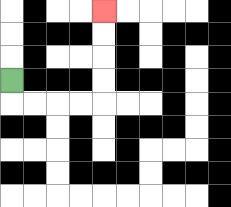{'start': '[0, 3]', 'end': '[4, 0]', 'path_directions': 'D,R,R,R,R,U,U,U,U', 'path_coordinates': '[[0, 3], [0, 4], [1, 4], [2, 4], [3, 4], [4, 4], [4, 3], [4, 2], [4, 1], [4, 0]]'}